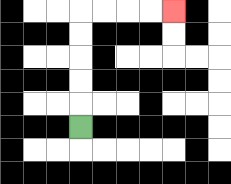{'start': '[3, 5]', 'end': '[7, 0]', 'path_directions': 'U,U,U,U,U,R,R,R,R', 'path_coordinates': '[[3, 5], [3, 4], [3, 3], [3, 2], [3, 1], [3, 0], [4, 0], [5, 0], [6, 0], [7, 0]]'}